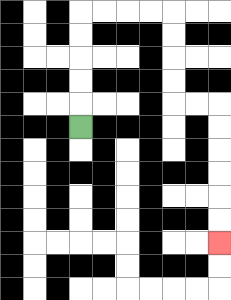{'start': '[3, 5]', 'end': '[9, 10]', 'path_directions': 'U,U,U,U,U,R,R,R,R,D,D,D,D,R,R,D,D,D,D,D,D', 'path_coordinates': '[[3, 5], [3, 4], [3, 3], [3, 2], [3, 1], [3, 0], [4, 0], [5, 0], [6, 0], [7, 0], [7, 1], [7, 2], [7, 3], [7, 4], [8, 4], [9, 4], [9, 5], [9, 6], [9, 7], [9, 8], [9, 9], [9, 10]]'}